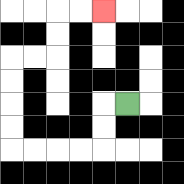{'start': '[5, 4]', 'end': '[4, 0]', 'path_directions': 'L,D,D,L,L,L,L,U,U,U,U,R,R,U,U,R,R', 'path_coordinates': '[[5, 4], [4, 4], [4, 5], [4, 6], [3, 6], [2, 6], [1, 6], [0, 6], [0, 5], [0, 4], [0, 3], [0, 2], [1, 2], [2, 2], [2, 1], [2, 0], [3, 0], [4, 0]]'}